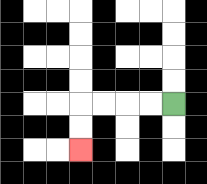{'start': '[7, 4]', 'end': '[3, 6]', 'path_directions': 'L,L,L,L,D,D', 'path_coordinates': '[[7, 4], [6, 4], [5, 4], [4, 4], [3, 4], [3, 5], [3, 6]]'}